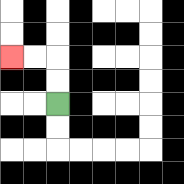{'start': '[2, 4]', 'end': '[0, 2]', 'path_directions': 'U,U,L,L', 'path_coordinates': '[[2, 4], [2, 3], [2, 2], [1, 2], [0, 2]]'}